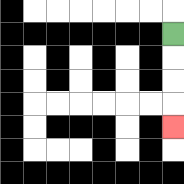{'start': '[7, 1]', 'end': '[7, 5]', 'path_directions': 'D,D,D,D', 'path_coordinates': '[[7, 1], [7, 2], [7, 3], [7, 4], [7, 5]]'}